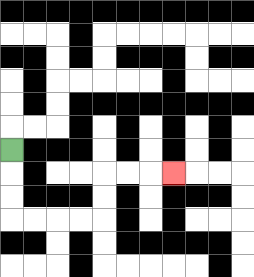{'start': '[0, 6]', 'end': '[7, 7]', 'path_directions': 'D,D,D,R,R,R,R,U,U,R,R,R', 'path_coordinates': '[[0, 6], [0, 7], [0, 8], [0, 9], [1, 9], [2, 9], [3, 9], [4, 9], [4, 8], [4, 7], [5, 7], [6, 7], [7, 7]]'}